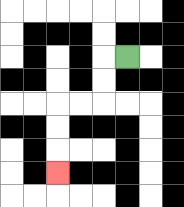{'start': '[5, 2]', 'end': '[2, 7]', 'path_directions': 'L,D,D,L,L,D,D,D', 'path_coordinates': '[[5, 2], [4, 2], [4, 3], [4, 4], [3, 4], [2, 4], [2, 5], [2, 6], [2, 7]]'}